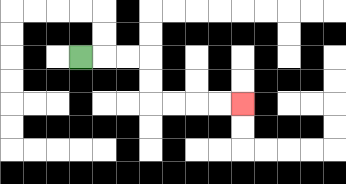{'start': '[3, 2]', 'end': '[10, 4]', 'path_directions': 'R,R,R,D,D,R,R,R,R', 'path_coordinates': '[[3, 2], [4, 2], [5, 2], [6, 2], [6, 3], [6, 4], [7, 4], [8, 4], [9, 4], [10, 4]]'}